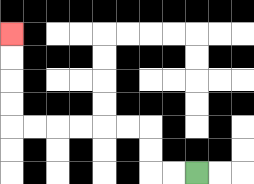{'start': '[8, 7]', 'end': '[0, 1]', 'path_directions': 'L,L,U,U,L,L,L,L,L,L,U,U,U,U', 'path_coordinates': '[[8, 7], [7, 7], [6, 7], [6, 6], [6, 5], [5, 5], [4, 5], [3, 5], [2, 5], [1, 5], [0, 5], [0, 4], [0, 3], [0, 2], [0, 1]]'}